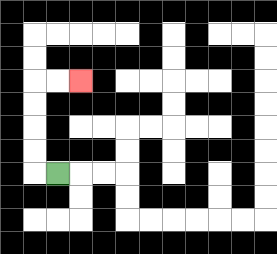{'start': '[2, 7]', 'end': '[3, 3]', 'path_directions': 'L,U,U,U,U,R,R', 'path_coordinates': '[[2, 7], [1, 7], [1, 6], [1, 5], [1, 4], [1, 3], [2, 3], [3, 3]]'}